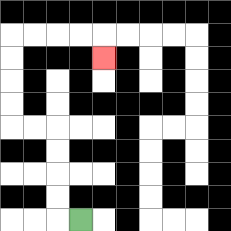{'start': '[3, 9]', 'end': '[4, 2]', 'path_directions': 'L,U,U,U,U,L,L,U,U,U,U,R,R,R,R,D', 'path_coordinates': '[[3, 9], [2, 9], [2, 8], [2, 7], [2, 6], [2, 5], [1, 5], [0, 5], [0, 4], [0, 3], [0, 2], [0, 1], [1, 1], [2, 1], [3, 1], [4, 1], [4, 2]]'}